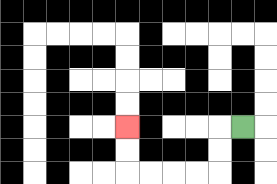{'start': '[10, 5]', 'end': '[5, 5]', 'path_directions': 'L,D,D,L,L,L,L,U,U', 'path_coordinates': '[[10, 5], [9, 5], [9, 6], [9, 7], [8, 7], [7, 7], [6, 7], [5, 7], [5, 6], [5, 5]]'}